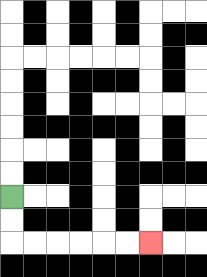{'start': '[0, 8]', 'end': '[6, 10]', 'path_directions': 'D,D,R,R,R,R,R,R', 'path_coordinates': '[[0, 8], [0, 9], [0, 10], [1, 10], [2, 10], [3, 10], [4, 10], [5, 10], [6, 10]]'}